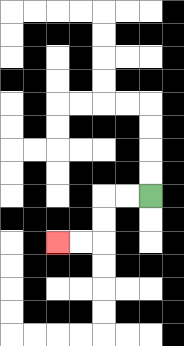{'start': '[6, 8]', 'end': '[2, 10]', 'path_directions': 'L,L,D,D,L,L', 'path_coordinates': '[[6, 8], [5, 8], [4, 8], [4, 9], [4, 10], [3, 10], [2, 10]]'}